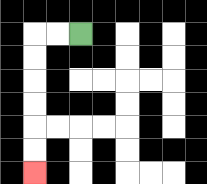{'start': '[3, 1]', 'end': '[1, 7]', 'path_directions': 'L,L,D,D,D,D,D,D', 'path_coordinates': '[[3, 1], [2, 1], [1, 1], [1, 2], [1, 3], [1, 4], [1, 5], [1, 6], [1, 7]]'}